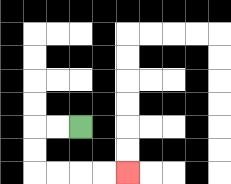{'start': '[3, 5]', 'end': '[5, 7]', 'path_directions': 'L,L,D,D,R,R,R,R', 'path_coordinates': '[[3, 5], [2, 5], [1, 5], [1, 6], [1, 7], [2, 7], [3, 7], [4, 7], [5, 7]]'}